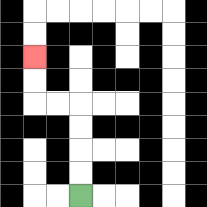{'start': '[3, 8]', 'end': '[1, 2]', 'path_directions': 'U,U,U,U,L,L,U,U', 'path_coordinates': '[[3, 8], [3, 7], [3, 6], [3, 5], [3, 4], [2, 4], [1, 4], [1, 3], [1, 2]]'}